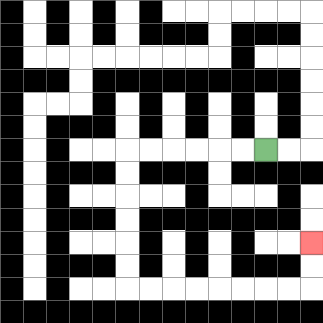{'start': '[11, 6]', 'end': '[13, 10]', 'path_directions': 'L,L,L,L,L,L,D,D,D,D,D,D,R,R,R,R,R,R,R,R,U,U', 'path_coordinates': '[[11, 6], [10, 6], [9, 6], [8, 6], [7, 6], [6, 6], [5, 6], [5, 7], [5, 8], [5, 9], [5, 10], [5, 11], [5, 12], [6, 12], [7, 12], [8, 12], [9, 12], [10, 12], [11, 12], [12, 12], [13, 12], [13, 11], [13, 10]]'}